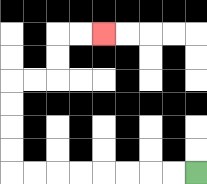{'start': '[8, 7]', 'end': '[4, 1]', 'path_directions': 'L,L,L,L,L,L,L,L,U,U,U,U,R,R,U,U,R,R', 'path_coordinates': '[[8, 7], [7, 7], [6, 7], [5, 7], [4, 7], [3, 7], [2, 7], [1, 7], [0, 7], [0, 6], [0, 5], [0, 4], [0, 3], [1, 3], [2, 3], [2, 2], [2, 1], [3, 1], [4, 1]]'}